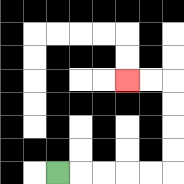{'start': '[2, 7]', 'end': '[5, 3]', 'path_directions': 'R,R,R,R,R,U,U,U,U,L,L', 'path_coordinates': '[[2, 7], [3, 7], [4, 7], [5, 7], [6, 7], [7, 7], [7, 6], [7, 5], [7, 4], [7, 3], [6, 3], [5, 3]]'}